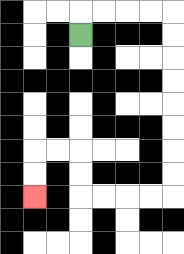{'start': '[3, 1]', 'end': '[1, 8]', 'path_directions': 'U,R,R,R,R,D,D,D,D,D,D,D,D,L,L,L,L,U,U,L,L,D,D', 'path_coordinates': '[[3, 1], [3, 0], [4, 0], [5, 0], [6, 0], [7, 0], [7, 1], [7, 2], [7, 3], [7, 4], [7, 5], [7, 6], [7, 7], [7, 8], [6, 8], [5, 8], [4, 8], [3, 8], [3, 7], [3, 6], [2, 6], [1, 6], [1, 7], [1, 8]]'}